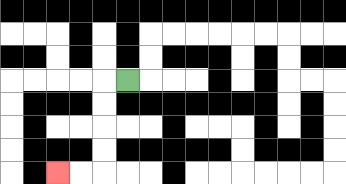{'start': '[5, 3]', 'end': '[2, 7]', 'path_directions': 'L,D,D,D,D,L,L', 'path_coordinates': '[[5, 3], [4, 3], [4, 4], [4, 5], [4, 6], [4, 7], [3, 7], [2, 7]]'}